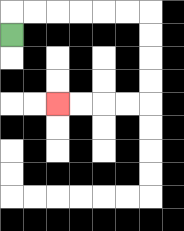{'start': '[0, 1]', 'end': '[2, 4]', 'path_directions': 'U,R,R,R,R,R,R,D,D,D,D,L,L,L,L', 'path_coordinates': '[[0, 1], [0, 0], [1, 0], [2, 0], [3, 0], [4, 0], [5, 0], [6, 0], [6, 1], [6, 2], [6, 3], [6, 4], [5, 4], [4, 4], [3, 4], [2, 4]]'}